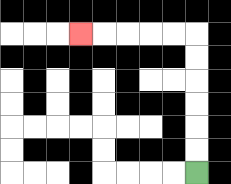{'start': '[8, 7]', 'end': '[3, 1]', 'path_directions': 'U,U,U,U,U,U,L,L,L,L,L', 'path_coordinates': '[[8, 7], [8, 6], [8, 5], [8, 4], [8, 3], [8, 2], [8, 1], [7, 1], [6, 1], [5, 1], [4, 1], [3, 1]]'}